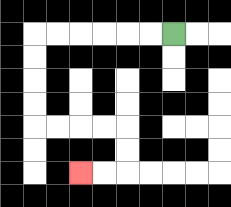{'start': '[7, 1]', 'end': '[3, 7]', 'path_directions': 'L,L,L,L,L,L,D,D,D,D,R,R,R,R,D,D,L,L', 'path_coordinates': '[[7, 1], [6, 1], [5, 1], [4, 1], [3, 1], [2, 1], [1, 1], [1, 2], [1, 3], [1, 4], [1, 5], [2, 5], [3, 5], [4, 5], [5, 5], [5, 6], [5, 7], [4, 7], [3, 7]]'}